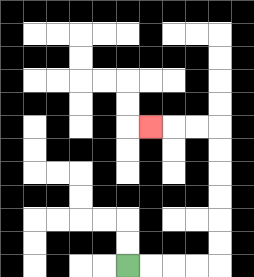{'start': '[5, 11]', 'end': '[6, 5]', 'path_directions': 'R,R,R,R,U,U,U,U,U,U,L,L,L', 'path_coordinates': '[[5, 11], [6, 11], [7, 11], [8, 11], [9, 11], [9, 10], [9, 9], [9, 8], [9, 7], [9, 6], [9, 5], [8, 5], [7, 5], [6, 5]]'}